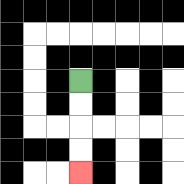{'start': '[3, 3]', 'end': '[3, 7]', 'path_directions': 'D,D,D,D', 'path_coordinates': '[[3, 3], [3, 4], [3, 5], [3, 6], [3, 7]]'}